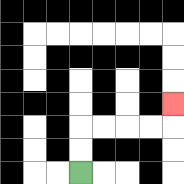{'start': '[3, 7]', 'end': '[7, 4]', 'path_directions': 'U,U,R,R,R,R,U', 'path_coordinates': '[[3, 7], [3, 6], [3, 5], [4, 5], [5, 5], [6, 5], [7, 5], [7, 4]]'}